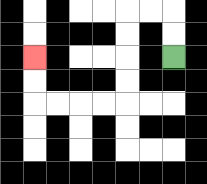{'start': '[7, 2]', 'end': '[1, 2]', 'path_directions': 'U,U,L,L,D,D,D,D,L,L,L,L,U,U', 'path_coordinates': '[[7, 2], [7, 1], [7, 0], [6, 0], [5, 0], [5, 1], [5, 2], [5, 3], [5, 4], [4, 4], [3, 4], [2, 4], [1, 4], [1, 3], [1, 2]]'}